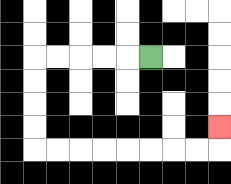{'start': '[6, 2]', 'end': '[9, 5]', 'path_directions': 'L,L,L,L,L,D,D,D,D,R,R,R,R,R,R,R,R,U', 'path_coordinates': '[[6, 2], [5, 2], [4, 2], [3, 2], [2, 2], [1, 2], [1, 3], [1, 4], [1, 5], [1, 6], [2, 6], [3, 6], [4, 6], [5, 6], [6, 6], [7, 6], [8, 6], [9, 6], [9, 5]]'}